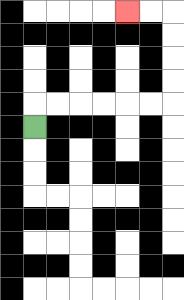{'start': '[1, 5]', 'end': '[5, 0]', 'path_directions': 'U,R,R,R,R,R,R,U,U,U,U,L,L', 'path_coordinates': '[[1, 5], [1, 4], [2, 4], [3, 4], [4, 4], [5, 4], [6, 4], [7, 4], [7, 3], [7, 2], [7, 1], [7, 0], [6, 0], [5, 0]]'}